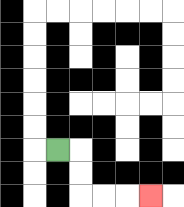{'start': '[2, 6]', 'end': '[6, 8]', 'path_directions': 'R,D,D,R,R,R', 'path_coordinates': '[[2, 6], [3, 6], [3, 7], [3, 8], [4, 8], [5, 8], [6, 8]]'}